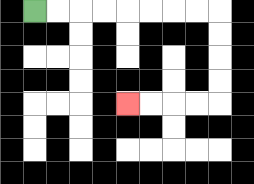{'start': '[1, 0]', 'end': '[5, 4]', 'path_directions': 'R,R,R,R,R,R,R,R,D,D,D,D,L,L,L,L', 'path_coordinates': '[[1, 0], [2, 0], [3, 0], [4, 0], [5, 0], [6, 0], [7, 0], [8, 0], [9, 0], [9, 1], [9, 2], [9, 3], [9, 4], [8, 4], [7, 4], [6, 4], [5, 4]]'}